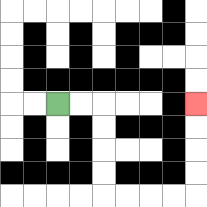{'start': '[2, 4]', 'end': '[8, 4]', 'path_directions': 'R,R,D,D,D,D,R,R,R,R,U,U,U,U', 'path_coordinates': '[[2, 4], [3, 4], [4, 4], [4, 5], [4, 6], [4, 7], [4, 8], [5, 8], [6, 8], [7, 8], [8, 8], [8, 7], [8, 6], [8, 5], [8, 4]]'}